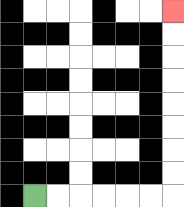{'start': '[1, 8]', 'end': '[7, 0]', 'path_directions': 'R,R,R,R,R,R,U,U,U,U,U,U,U,U', 'path_coordinates': '[[1, 8], [2, 8], [3, 8], [4, 8], [5, 8], [6, 8], [7, 8], [7, 7], [7, 6], [7, 5], [7, 4], [7, 3], [7, 2], [7, 1], [7, 0]]'}